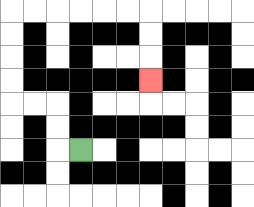{'start': '[3, 6]', 'end': '[6, 3]', 'path_directions': 'L,U,U,L,L,U,U,U,U,R,R,R,R,R,R,D,D,D', 'path_coordinates': '[[3, 6], [2, 6], [2, 5], [2, 4], [1, 4], [0, 4], [0, 3], [0, 2], [0, 1], [0, 0], [1, 0], [2, 0], [3, 0], [4, 0], [5, 0], [6, 0], [6, 1], [6, 2], [6, 3]]'}